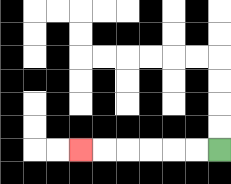{'start': '[9, 6]', 'end': '[3, 6]', 'path_directions': 'L,L,L,L,L,L', 'path_coordinates': '[[9, 6], [8, 6], [7, 6], [6, 6], [5, 6], [4, 6], [3, 6]]'}